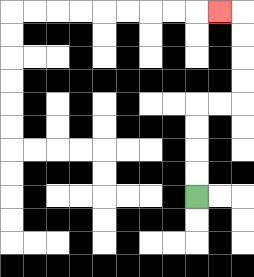{'start': '[8, 8]', 'end': '[9, 0]', 'path_directions': 'U,U,U,U,R,R,U,U,U,U,L', 'path_coordinates': '[[8, 8], [8, 7], [8, 6], [8, 5], [8, 4], [9, 4], [10, 4], [10, 3], [10, 2], [10, 1], [10, 0], [9, 0]]'}